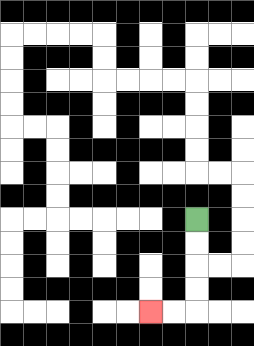{'start': '[8, 9]', 'end': '[6, 13]', 'path_directions': 'D,D,D,D,L,L', 'path_coordinates': '[[8, 9], [8, 10], [8, 11], [8, 12], [8, 13], [7, 13], [6, 13]]'}